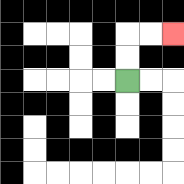{'start': '[5, 3]', 'end': '[7, 1]', 'path_directions': 'U,U,R,R', 'path_coordinates': '[[5, 3], [5, 2], [5, 1], [6, 1], [7, 1]]'}